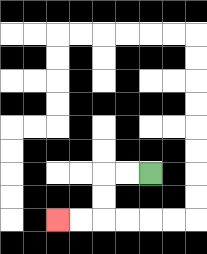{'start': '[6, 7]', 'end': '[2, 9]', 'path_directions': 'L,L,D,D,L,L', 'path_coordinates': '[[6, 7], [5, 7], [4, 7], [4, 8], [4, 9], [3, 9], [2, 9]]'}